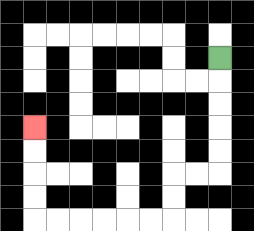{'start': '[9, 2]', 'end': '[1, 5]', 'path_directions': 'D,D,D,D,D,L,L,D,D,L,L,L,L,L,L,U,U,U,U', 'path_coordinates': '[[9, 2], [9, 3], [9, 4], [9, 5], [9, 6], [9, 7], [8, 7], [7, 7], [7, 8], [7, 9], [6, 9], [5, 9], [4, 9], [3, 9], [2, 9], [1, 9], [1, 8], [1, 7], [1, 6], [1, 5]]'}